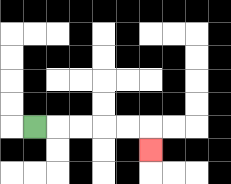{'start': '[1, 5]', 'end': '[6, 6]', 'path_directions': 'R,R,R,R,R,D', 'path_coordinates': '[[1, 5], [2, 5], [3, 5], [4, 5], [5, 5], [6, 5], [6, 6]]'}